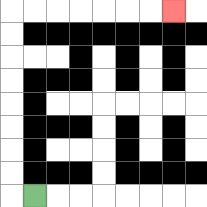{'start': '[1, 8]', 'end': '[7, 0]', 'path_directions': 'L,U,U,U,U,U,U,U,U,R,R,R,R,R,R,R', 'path_coordinates': '[[1, 8], [0, 8], [0, 7], [0, 6], [0, 5], [0, 4], [0, 3], [0, 2], [0, 1], [0, 0], [1, 0], [2, 0], [3, 0], [4, 0], [5, 0], [6, 0], [7, 0]]'}